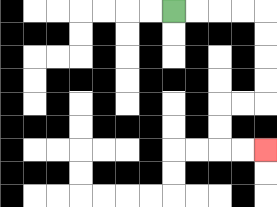{'start': '[7, 0]', 'end': '[11, 6]', 'path_directions': 'R,R,R,R,D,D,D,D,L,L,D,D,R,R', 'path_coordinates': '[[7, 0], [8, 0], [9, 0], [10, 0], [11, 0], [11, 1], [11, 2], [11, 3], [11, 4], [10, 4], [9, 4], [9, 5], [9, 6], [10, 6], [11, 6]]'}